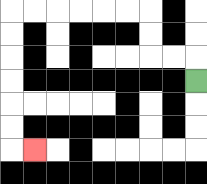{'start': '[8, 3]', 'end': '[1, 6]', 'path_directions': 'U,L,L,U,U,L,L,L,L,L,L,D,D,D,D,D,D,R', 'path_coordinates': '[[8, 3], [8, 2], [7, 2], [6, 2], [6, 1], [6, 0], [5, 0], [4, 0], [3, 0], [2, 0], [1, 0], [0, 0], [0, 1], [0, 2], [0, 3], [0, 4], [0, 5], [0, 6], [1, 6]]'}